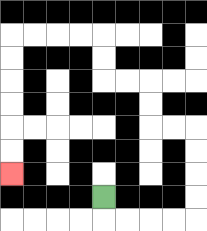{'start': '[4, 8]', 'end': '[0, 7]', 'path_directions': 'D,R,R,R,R,U,U,U,U,L,L,U,U,L,L,U,U,L,L,L,L,D,D,D,D,D,D', 'path_coordinates': '[[4, 8], [4, 9], [5, 9], [6, 9], [7, 9], [8, 9], [8, 8], [8, 7], [8, 6], [8, 5], [7, 5], [6, 5], [6, 4], [6, 3], [5, 3], [4, 3], [4, 2], [4, 1], [3, 1], [2, 1], [1, 1], [0, 1], [0, 2], [0, 3], [0, 4], [0, 5], [0, 6], [0, 7]]'}